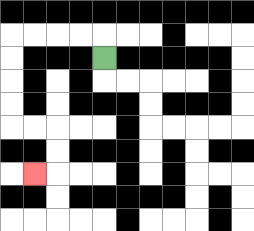{'start': '[4, 2]', 'end': '[1, 7]', 'path_directions': 'U,L,L,L,L,D,D,D,D,R,R,D,D,L', 'path_coordinates': '[[4, 2], [4, 1], [3, 1], [2, 1], [1, 1], [0, 1], [0, 2], [0, 3], [0, 4], [0, 5], [1, 5], [2, 5], [2, 6], [2, 7], [1, 7]]'}